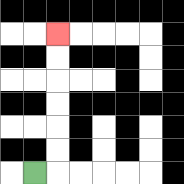{'start': '[1, 7]', 'end': '[2, 1]', 'path_directions': 'R,U,U,U,U,U,U', 'path_coordinates': '[[1, 7], [2, 7], [2, 6], [2, 5], [2, 4], [2, 3], [2, 2], [2, 1]]'}